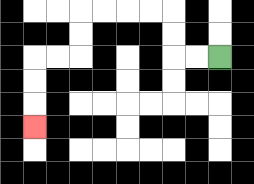{'start': '[9, 2]', 'end': '[1, 5]', 'path_directions': 'L,L,U,U,L,L,L,L,D,D,L,L,D,D,D', 'path_coordinates': '[[9, 2], [8, 2], [7, 2], [7, 1], [7, 0], [6, 0], [5, 0], [4, 0], [3, 0], [3, 1], [3, 2], [2, 2], [1, 2], [1, 3], [1, 4], [1, 5]]'}